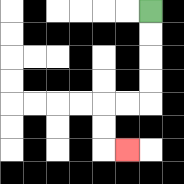{'start': '[6, 0]', 'end': '[5, 6]', 'path_directions': 'D,D,D,D,L,L,D,D,R', 'path_coordinates': '[[6, 0], [6, 1], [6, 2], [6, 3], [6, 4], [5, 4], [4, 4], [4, 5], [4, 6], [5, 6]]'}